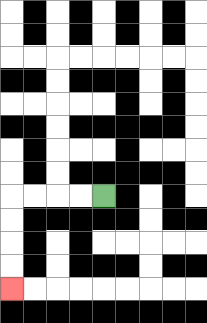{'start': '[4, 8]', 'end': '[0, 12]', 'path_directions': 'L,L,L,L,D,D,D,D', 'path_coordinates': '[[4, 8], [3, 8], [2, 8], [1, 8], [0, 8], [0, 9], [0, 10], [0, 11], [0, 12]]'}